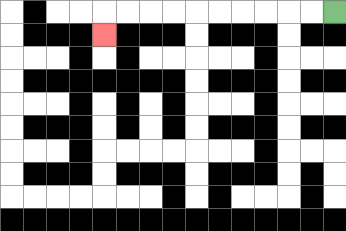{'start': '[14, 0]', 'end': '[4, 1]', 'path_directions': 'L,L,L,L,L,L,L,L,L,L,D', 'path_coordinates': '[[14, 0], [13, 0], [12, 0], [11, 0], [10, 0], [9, 0], [8, 0], [7, 0], [6, 0], [5, 0], [4, 0], [4, 1]]'}